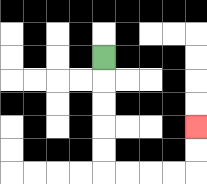{'start': '[4, 2]', 'end': '[8, 5]', 'path_directions': 'D,D,D,D,D,R,R,R,R,U,U', 'path_coordinates': '[[4, 2], [4, 3], [4, 4], [4, 5], [4, 6], [4, 7], [5, 7], [6, 7], [7, 7], [8, 7], [8, 6], [8, 5]]'}